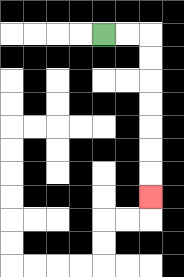{'start': '[4, 1]', 'end': '[6, 8]', 'path_directions': 'R,R,D,D,D,D,D,D,D', 'path_coordinates': '[[4, 1], [5, 1], [6, 1], [6, 2], [6, 3], [6, 4], [6, 5], [6, 6], [6, 7], [6, 8]]'}